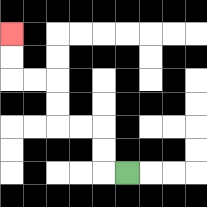{'start': '[5, 7]', 'end': '[0, 1]', 'path_directions': 'L,U,U,L,L,U,U,L,L,U,U', 'path_coordinates': '[[5, 7], [4, 7], [4, 6], [4, 5], [3, 5], [2, 5], [2, 4], [2, 3], [1, 3], [0, 3], [0, 2], [0, 1]]'}